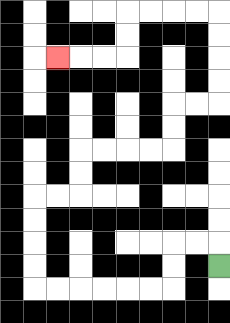{'start': '[9, 11]', 'end': '[2, 2]', 'path_directions': 'U,L,L,D,D,L,L,L,L,L,L,U,U,U,U,R,R,U,U,R,R,R,R,U,U,R,R,U,U,U,U,L,L,L,L,D,D,L,L,L', 'path_coordinates': '[[9, 11], [9, 10], [8, 10], [7, 10], [7, 11], [7, 12], [6, 12], [5, 12], [4, 12], [3, 12], [2, 12], [1, 12], [1, 11], [1, 10], [1, 9], [1, 8], [2, 8], [3, 8], [3, 7], [3, 6], [4, 6], [5, 6], [6, 6], [7, 6], [7, 5], [7, 4], [8, 4], [9, 4], [9, 3], [9, 2], [9, 1], [9, 0], [8, 0], [7, 0], [6, 0], [5, 0], [5, 1], [5, 2], [4, 2], [3, 2], [2, 2]]'}